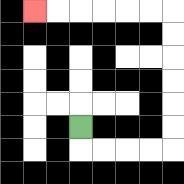{'start': '[3, 5]', 'end': '[1, 0]', 'path_directions': 'D,R,R,R,R,U,U,U,U,U,U,L,L,L,L,L,L', 'path_coordinates': '[[3, 5], [3, 6], [4, 6], [5, 6], [6, 6], [7, 6], [7, 5], [7, 4], [7, 3], [7, 2], [7, 1], [7, 0], [6, 0], [5, 0], [4, 0], [3, 0], [2, 0], [1, 0]]'}